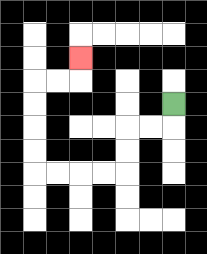{'start': '[7, 4]', 'end': '[3, 2]', 'path_directions': 'D,L,L,D,D,L,L,L,L,U,U,U,U,R,R,U', 'path_coordinates': '[[7, 4], [7, 5], [6, 5], [5, 5], [5, 6], [5, 7], [4, 7], [3, 7], [2, 7], [1, 7], [1, 6], [1, 5], [1, 4], [1, 3], [2, 3], [3, 3], [3, 2]]'}